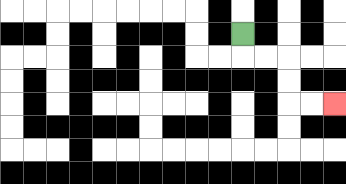{'start': '[10, 1]', 'end': '[14, 4]', 'path_directions': 'D,R,R,D,D,R,R', 'path_coordinates': '[[10, 1], [10, 2], [11, 2], [12, 2], [12, 3], [12, 4], [13, 4], [14, 4]]'}